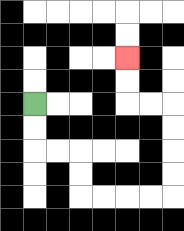{'start': '[1, 4]', 'end': '[5, 2]', 'path_directions': 'D,D,R,R,D,D,R,R,R,R,U,U,U,U,L,L,U,U', 'path_coordinates': '[[1, 4], [1, 5], [1, 6], [2, 6], [3, 6], [3, 7], [3, 8], [4, 8], [5, 8], [6, 8], [7, 8], [7, 7], [7, 6], [7, 5], [7, 4], [6, 4], [5, 4], [5, 3], [5, 2]]'}